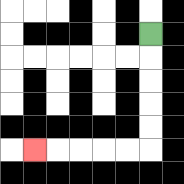{'start': '[6, 1]', 'end': '[1, 6]', 'path_directions': 'D,D,D,D,D,L,L,L,L,L', 'path_coordinates': '[[6, 1], [6, 2], [6, 3], [6, 4], [6, 5], [6, 6], [5, 6], [4, 6], [3, 6], [2, 6], [1, 6]]'}